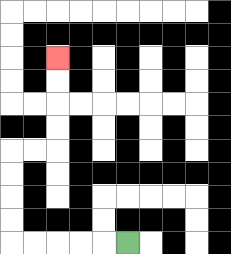{'start': '[5, 10]', 'end': '[2, 2]', 'path_directions': 'L,L,L,L,L,U,U,U,U,R,R,U,U,U,U', 'path_coordinates': '[[5, 10], [4, 10], [3, 10], [2, 10], [1, 10], [0, 10], [0, 9], [0, 8], [0, 7], [0, 6], [1, 6], [2, 6], [2, 5], [2, 4], [2, 3], [2, 2]]'}